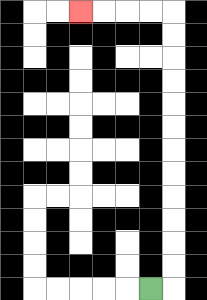{'start': '[6, 12]', 'end': '[3, 0]', 'path_directions': 'R,U,U,U,U,U,U,U,U,U,U,U,U,L,L,L,L', 'path_coordinates': '[[6, 12], [7, 12], [7, 11], [7, 10], [7, 9], [7, 8], [7, 7], [7, 6], [7, 5], [7, 4], [7, 3], [7, 2], [7, 1], [7, 0], [6, 0], [5, 0], [4, 0], [3, 0]]'}